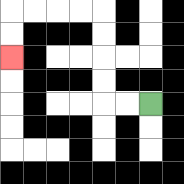{'start': '[6, 4]', 'end': '[0, 2]', 'path_directions': 'L,L,U,U,U,U,L,L,L,L,D,D', 'path_coordinates': '[[6, 4], [5, 4], [4, 4], [4, 3], [4, 2], [4, 1], [4, 0], [3, 0], [2, 0], [1, 0], [0, 0], [0, 1], [0, 2]]'}